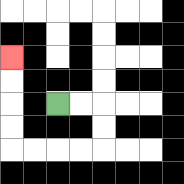{'start': '[2, 4]', 'end': '[0, 2]', 'path_directions': 'R,R,D,D,L,L,L,L,U,U,U,U', 'path_coordinates': '[[2, 4], [3, 4], [4, 4], [4, 5], [4, 6], [3, 6], [2, 6], [1, 6], [0, 6], [0, 5], [0, 4], [0, 3], [0, 2]]'}